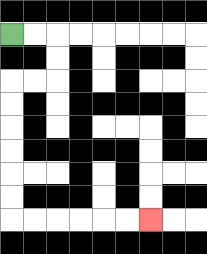{'start': '[0, 1]', 'end': '[6, 9]', 'path_directions': 'R,R,D,D,L,L,D,D,D,D,D,D,R,R,R,R,R,R', 'path_coordinates': '[[0, 1], [1, 1], [2, 1], [2, 2], [2, 3], [1, 3], [0, 3], [0, 4], [0, 5], [0, 6], [0, 7], [0, 8], [0, 9], [1, 9], [2, 9], [3, 9], [4, 9], [5, 9], [6, 9]]'}